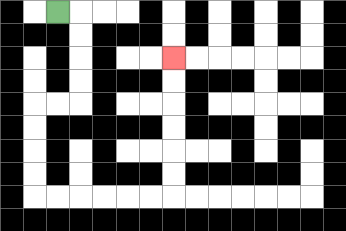{'start': '[2, 0]', 'end': '[7, 2]', 'path_directions': 'R,D,D,D,D,L,L,D,D,D,D,R,R,R,R,R,R,U,U,U,U,U,U', 'path_coordinates': '[[2, 0], [3, 0], [3, 1], [3, 2], [3, 3], [3, 4], [2, 4], [1, 4], [1, 5], [1, 6], [1, 7], [1, 8], [2, 8], [3, 8], [4, 8], [5, 8], [6, 8], [7, 8], [7, 7], [7, 6], [7, 5], [7, 4], [7, 3], [7, 2]]'}